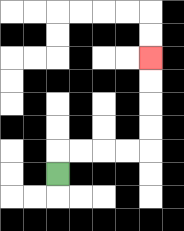{'start': '[2, 7]', 'end': '[6, 2]', 'path_directions': 'U,R,R,R,R,U,U,U,U', 'path_coordinates': '[[2, 7], [2, 6], [3, 6], [4, 6], [5, 6], [6, 6], [6, 5], [6, 4], [6, 3], [6, 2]]'}